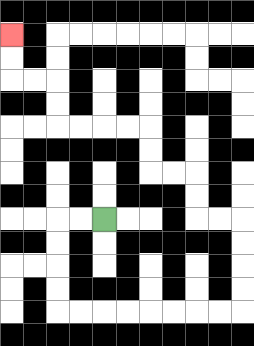{'start': '[4, 9]', 'end': '[0, 1]', 'path_directions': 'L,L,D,D,D,D,R,R,R,R,R,R,R,R,U,U,U,U,L,L,U,U,L,L,U,U,L,L,L,L,U,U,L,L,U,U', 'path_coordinates': '[[4, 9], [3, 9], [2, 9], [2, 10], [2, 11], [2, 12], [2, 13], [3, 13], [4, 13], [5, 13], [6, 13], [7, 13], [8, 13], [9, 13], [10, 13], [10, 12], [10, 11], [10, 10], [10, 9], [9, 9], [8, 9], [8, 8], [8, 7], [7, 7], [6, 7], [6, 6], [6, 5], [5, 5], [4, 5], [3, 5], [2, 5], [2, 4], [2, 3], [1, 3], [0, 3], [0, 2], [0, 1]]'}